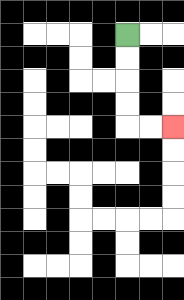{'start': '[5, 1]', 'end': '[7, 5]', 'path_directions': 'D,D,D,D,R,R', 'path_coordinates': '[[5, 1], [5, 2], [5, 3], [5, 4], [5, 5], [6, 5], [7, 5]]'}